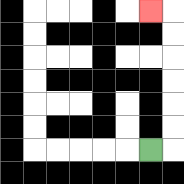{'start': '[6, 6]', 'end': '[6, 0]', 'path_directions': 'R,U,U,U,U,U,U,L', 'path_coordinates': '[[6, 6], [7, 6], [7, 5], [7, 4], [7, 3], [7, 2], [7, 1], [7, 0], [6, 0]]'}